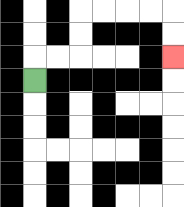{'start': '[1, 3]', 'end': '[7, 2]', 'path_directions': 'U,R,R,U,U,R,R,R,R,D,D', 'path_coordinates': '[[1, 3], [1, 2], [2, 2], [3, 2], [3, 1], [3, 0], [4, 0], [5, 0], [6, 0], [7, 0], [7, 1], [7, 2]]'}